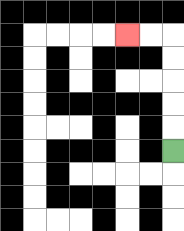{'start': '[7, 6]', 'end': '[5, 1]', 'path_directions': 'U,U,U,U,U,L,L', 'path_coordinates': '[[7, 6], [7, 5], [7, 4], [7, 3], [7, 2], [7, 1], [6, 1], [5, 1]]'}